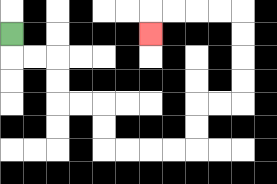{'start': '[0, 1]', 'end': '[6, 1]', 'path_directions': 'D,R,R,D,D,R,R,D,D,R,R,R,R,U,U,R,R,U,U,U,U,L,L,L,L,D', 'path_coordinates': '[[0, 1], [0, 2], [1, 2], [2, 2], [2, 3], [2, 4], [3, 4], [4, 4], [4, 5], [4, 6], [5, 6], [6, 6], [7, 6], [8, 6], [8, 5], [8, 4], [9, 4], [10, 4], [10, 3], [10, 2], [10, 1], [10, 0], [9, 0], [8, 0], [7, 0], [6, 0], [6, 1]]'}